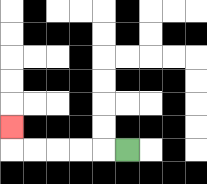{'start': '[5, 6]', 'end': '[0, 5]', 'path_directions': 'L,L,L,L,L,U', 'path_coordinates': '[[5, 6], [4, 6], [3, 6], [2, 6], [1, 6], [0, 6], [0, 5]]'}